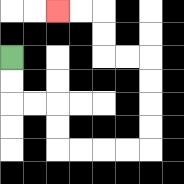{'start': '[0, 2]', 'end': '[2, 0]', 'path_directions': 'D,D,R,R,D,D,R,R,R,R,U,U,U,U,L,L,U,U,L,L', 'path_coordinates': '[[0, 2], [0, 3], [0, 4], [1, 4], [2, 4], [2, 5], [2, 6], [3, 6], [4, 6], [5, 6], [6, 6], [6, 5], [6, 4], [6, 3], [6, 2], [5, 2], [4, 2], [4, 1], [4, 0], [3, 0], [2, 0]]'}